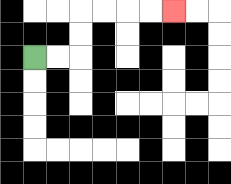{'start': '[1, 2]', 'end': '[7, 0]', 'path_directions': 'R,R,U,U,R,R,R,R', 'path_coordinates': '[[1, 2], [2, 2], [3, 2], [3, 1], [3, 0], [4, 0], [5, 0], [6, 0], [7, 0]]'}